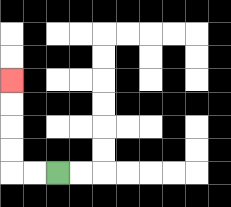{'start': '[2, 7]', 'end': '[0, 3]', 'path_directions': 'L,L,U,U,U,U', 'path_coordinates': '[[2, 7], [1, 7], [0, 7], [0, 6], [0, 5], [0, 4], [0, 3]]'}